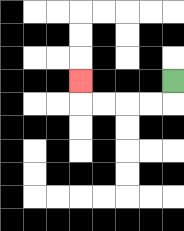{'start': '[7, 3]', 'end': '[3, 3]', 'path_directions': 'D,L,L,L,L,U', 'path_coordinates': '[[7, 3], [7, 4], [6, 4], [5, 4], [4, 4], [3, 4], [3, 3]]'}